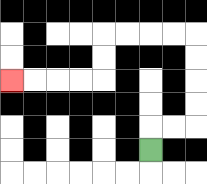{'start': '[6, 6]', 'end': '[0, 3]', 'path_directions': 'U,R,R,U,U,U,U,L,L,L,L,D,D,L,L,L,L', 'path_coordinates': '[[6, 6], [6, 5], [7, 5], [8, 5], [8, 4], [8, 3], [8, 2], [8, 1], [7, 1], [6, 1], [5, 1], [4, 1], [4, 2], [4, 3], [3, 3], [2, 3], [1, 3], [0, 3]]'}